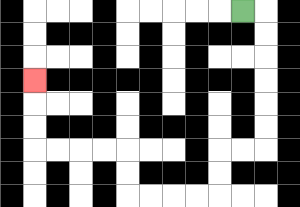{'start': '[10, 0]', 'end': '[1, 3]', 'path_directions': 'R,D,D,D,D,D,D,L,L,D,D,L,L,L,L,U,U,L,L,L,L,U,U,U', 'path_coordinates': '[[10, 0], [11, 0], [11, 1], [11, 2], [11, 3], [11, 4], [11, 5], [11, 6], [10, 6], [9, 6], [9, 7], [9, 8], [8, 8], [7, 8], [6, 8], [5, 8], [5, 7], [5, 6], [4, 6], [3, 6], [2, 6], [1, 6], [1, 5], [1, 4], [1, 3]]'}